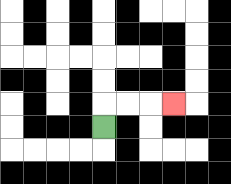{'start': '[4, 5]', 'end': '[7, 4]', 'path_directions': 'U,R,R,R', 'path_coordinates': '[[4, 5], [4, 4], [5, 4], [6, 4], [7, 4]]'}